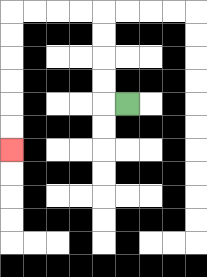{'start': '[5, 4]', 'end': '[0, 6]', 'path_directions': 'L,U,U,U,U,L,L,L,L,D,D,D,D,D,D', 'path_coordinates': '[[5, 4], [4, 4], [4, 3], [4, 2], [4, 1], [4, 0], [3, 0], [2, 0], [1, 0], [0, 0], [0, 1], [0, 2], [0, 3], [0, 4], [0, 5], [0, 6]]'}